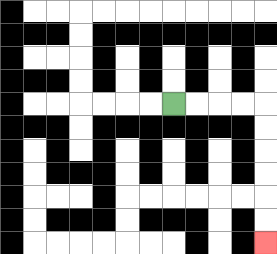{'start': '[7, 4]', 'end': '[11, 10]', 'path_directions': 'R,R,R,R,D,D,D,D,D,D', 'path_coordinates': '[[7, 4], [8, 4], [9, 4], [10, 4], [11, 4], [11, 5], [11, 6], [11, 7], [11, 8], [11, 9], [11, 10]]'}